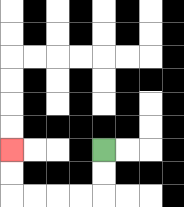{'start': '[4, 6]', 'end': '[0, 6]', 'path_directions': 'D,D,L,L,L,L,U,U', 'path_coordinates': '[[4, 6], [4, 7], [4, 8], [3, 8], [2, 8], [1, 8], [0, 8], [0, 7], [0, 6]]'}